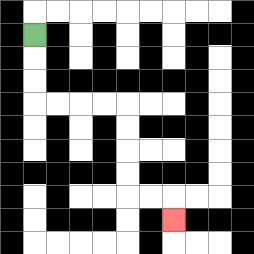{'start': '[1, 1]', 'end': '[7, 9]', 'path_directions': 'D,D,D,R,R,R,R,D,D,D,D,R,R,D', 'path_coordinates': '[[1, 1], [1, 2], [1, 3], [1, 4], [2, 4], [3, 4], [4, 4], [5, 4], [5, 5], [5, 6], [5, 7], [5, 8], [6, 8], [7, 8], [7, 9]]'}